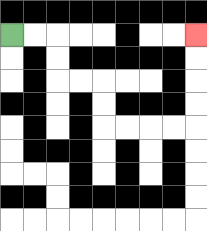{'start': '[0, 1]', 'end': '[8, 1]', 'path_directions': 'R,R,D,D,R,R,D,D,R,R,R,R,U,U,U,U', 'path_coordinates': '[[0, 1], [1, 1], [2, 1], [2, 2], [2, 3], [3, 3], [4, 3], [4, 4], [4, 5], [5, 5], [6, 5], [7, 5], [8, 5], [8, 4], [8, 3], [8, 2], [8, 1]]'}